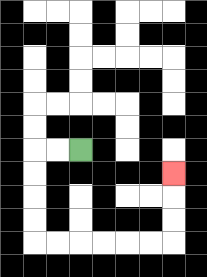{'start': '[3, 6]', 'end': '[7, 7]', 'path_directions': 'L,L,D,D,D,D,R,R,R,R,R,R,U,U,U', 'path_coordinates': '[[3, 6], [2, 6], [1, 6], [1, 7], [1, 8], [1, 9], [1, 10], [2, 10], [3, 10], [4, 10], [5, 10], [6, 10], [7, 10], [7, 9], [7, 8], [7, 7]]'}